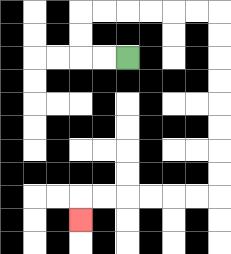{'start': '[5, 2]', 'end': '[3, 9]', 'path_directions': 'L,L,U,U,R,R,R,R,R,R,D,D,D,D,D,D,D,D,L,L,L,L,L,L,D', 'path_coordinates': '[[5, 2], [4, 2], [3, 2], [3, 1], [3, 0], [4, 0], [5, 0], [6, 0], [7, 0], [8, 0], [9, 0], [9, 1], [9, 2], [9, 3], [9, 4], [9, 5], [9, 6], [9, 7], [9, 8], [8, 8], [7, 8], [6, 8], [5, 8], [4, 8], [3, 8], [3, 9]]'}